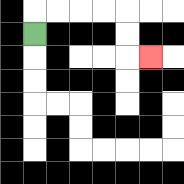{'start': '[1, 1]', 'end': '[6, 2]', 'path_directions': 'U,R,R,R,R,D,D,R', 'path_coordinates': '[[1, 1], [1, 0], [2, 0], [3, 0], [4, 0], [5, 0], [5, 1], [5, 2], [6, 2]]'}